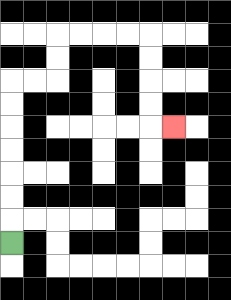{'start': '[0, 10]', 'end': '[7, 5]', 'path_directions': 'U,U,U,U,U,U,U,R,R,U,U,R,R,R,R,D,D,D,D,R', 'path_coordinates': '[[0, 10], [0, 9], [0, 8], [0, 7], [0, 6], [0, 5], [0, 4], [0, 3], [1, 3], [2, 3], [2, 2], [2, 1], [3, 1], [4, 1], [5, 1], [6, 1], [6, 2], [6, 3], [6, 4], [6, 5], [7, 5]]'}